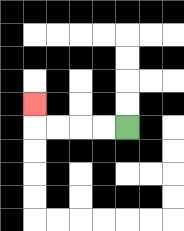{'start': '[5, 5]', 'end': '[1, 4]', 'path_directions': 'L,L,L,L,U', 'path_coordinates': '[[5, 5], [4, 5], [3, 5], [2, 5], [1, 5], [1, 4]]'}